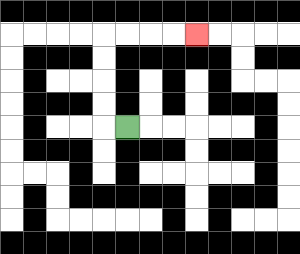{'start': '[5, 5]', 'end': '[8, 1]', 'path_directions': 'L,U,U,U,U,R,R,R,R', 'path_coordinates': '[[5, 5], [4, 5], [4, 4], [4, 3], [4, 2], [4, 1], [5, 1], [6, 1], [7, 1], [8, 1]]'}